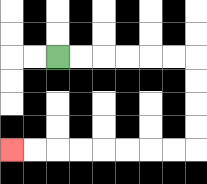{'start': '[2, 2]', 'end': '[0, 6]', 'path_directions': 'R,R,R,R,R,R,D,D,D,D,L,L,L,L,L,L,L,L', 'path_coordinates': '[[2, 2], [3, 2], [4, 2], [5, 2], [6, 2], [7, 2], [8, 2], [8, 3], [8, 4], [8, 5], [8, 6], [7, 6], [6, 6], [5, 6], [4, 6], [3, 6], [2, 6], [1, 6], [0, 6]]'}